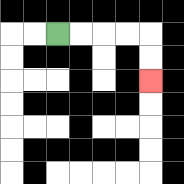{'start': '[2, 1]', 'end': '[6, 3]', 'path_directions': 'R,R,R,R,D,D', 'path_coordinates': '[[2, 1], [3, 1], [4, 1], [5, 1], [6, 1], [6, 2], [6, 3]]'}